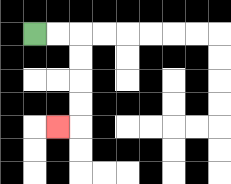{'start': '[1, 1]', 'end': '[2, 5]', 'path_directions': 'R,R,D,D,D,D,L', 'path_coordinates': '[[1, 1], [2, 1], [3, 1], [3, 2], [3, 3], [3, 4], [3, 5], [2, 5]]'}